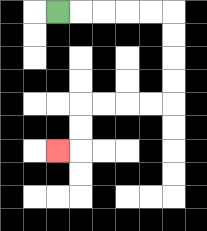{'start': '[2, 0]', 'end': '[2, 6]', 'path_directions': 'R,R,R,R,R,D,D,D,D,L,L,L,L,D,D,L', 'path_coordinates': '[[2, 0], [3, 0], [4, 0], [5, 0], [6, 0], [7, 0], [7, 1], [7, 2], [7, 3], [7, 4], [6, 4], [5, 4], [4, 4], [3, 4], [3, 5], [3, 6], [2, 6]]'}